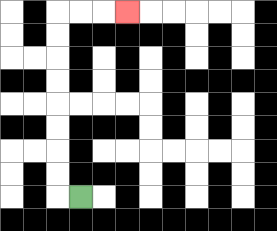{'start': '[3, 8]', 'end': '[5, 0]', 'path_directions': 'L,U,U,U,U,U,U,U,U,R,R,R', 'path_coordinates': '[[3, 8], [2, 8], [2, 7], [2, 6], [2, 5], [2, 4], [2, 3], [2, 2], [2, 1], [2, 0], [3, 0], [4, 0], [5, 0]]'}